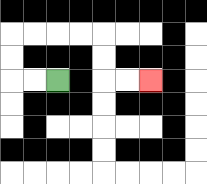{'start': '[2, 3]', 'end': '[6, 3]', 'path_directions': 'L,L,U,U,R,R,R,R,D,D,R,R', 'path_coordinates': '[[2, 3], [1, 3], [0, 3], [0, 2], [0, 1], [1, 1], [2, 1], [3, 1], [4, 1], [4, 2], [4, 3], [5, 3], [6, 3]]'}